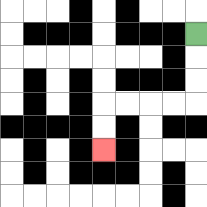{'start': '[8, 1]', 'end': '[4, 6]', 'path_directions': 'D,D,D,L,L,L,L,D,D', 'path_coordinates': '[[8, 1], [8, 2], [8, 3], [8, 4], [7, 4], [6, 4], [5, 4], [4, 4], [4, 5], [4, 6]]'}